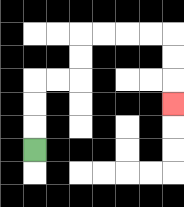{'start': '[1, 6]', 'end': '[7, 4]', 'path_directions': 'U,U,U,R,R,U,U,R,R,R,R,D,D,D', 'path_coordinates': '[[1, 6], [1, 5], [1, 4], [1, 3], [2, 3], [3, 3], [3, 2], [3, 1], [4, 1], [5, 1], [6, 1], [7, 1], [7, 2], [7, 3], [7, 4]]'}